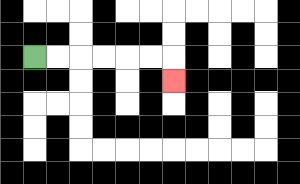{'start': '[1, 2]', 'end': '[7, 3]', 'path_directions': 'R,R,R,R,R,R,D', 'path_coordinates': '[[1, 2], [2, 2], [3, 2], [4, 2], [5, 2], [6, 2], [7, 2], [7, 3]]'}